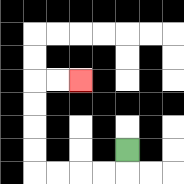{'start': '[5, 6]', 'end': '[3, 3]', 'path_directions': 'D,L,L,L,L,U,U,U,U,R,R', 'path_coordinates': '[[5, 6], [5, 7], [4, 7], [3, 7], [2, 7], [1, 7], [1, 6], [1, 5], [1, 4], [1, 3], [2, 3], [3, 3]]'}